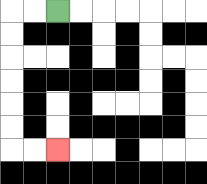{'start': '[2, 0]', 'end': '[2, 6]', 'path_directions': 'L,L,D,D,D,D,D,D,R,R', 'path_coordinates': '[[2, 0], [1, 0], [0, 0], [0, 1], [0, 2], [0, 3], [0, 4], [0, 5], [0, 6], [1, 6], [2, 6]]'}